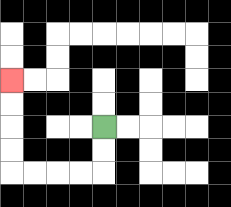{'start': '[4, 5]', 'end': '[0, 3]', 'path_directions': 'D,D,L,L,L,L,U,U,U,U', 'path_coordinates': '[[4, 5], [4, 6], [4, 7], [3, 7], [2, 7], [1, 7], [0, 7], [0, 6], [0, 5], [0, 4], [0, 3]]'}